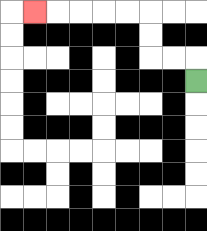{'start': '[8, 3]', 'end': '[1, 0]', 'path_directions': 'U,L,L,U,U,L,L,L,L,L', 'path_coordinates': '[[8, 3], [8, 2], [7, 2], [6, 2], [6, 1], [6, 0], [5, 0], [4, 0], [3, 0], [2, 0], [1, 0]]'}